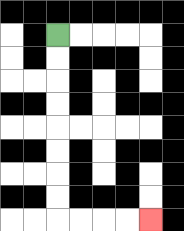{'start': '[2, 1]', 'end': '[6, 9]', 'path_directions': 'D,D,D,D,D,D,D,D,R,R,R,R', 'path_coordinates': '[[2, 1], [2, 2], [2, 3], [2, 4], [2, 5], [2, 6], [2, 7], [2, 8], [2, 9], [3, 9], [4, 9], [5, 9], [6, 9]]'}